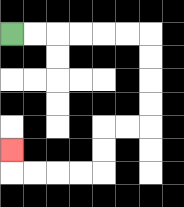{'start': '[0, 1]', 'end': '[0, 6]', 'path_directions': 'R,R,R,R,R,R,D,D,D,D,L,L,D,D,L,L,L,L,U', 'path_coordinates': '[[0, 1], [1, 1], [2, 1], [3, 1], [4, 1], [5, 1], [6, 1], [6, 2], [6, 3], [6, 4], [6, 5], [5, 5], [4, 5], [4, 6], [4, 7], [3, 7], [2, 7], [1, 7], [0, 7], [0, 6]]'}